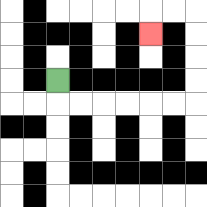{'start': '[2, 3]', 'end': '[6, 1]', 'path_directions': 'D,R,R,R,R,R,R,U,U,U,U,L,L,D', 'path_coordinates': '[[2, 3], [2, 4], [3, 4], [4, 4], [5, 4], [6, 4], [7, 4], [8, 4], [8, 3], [8, 2], [8, 1], [8, 0], [7, 0], [6, 0], [6, 1]]'}